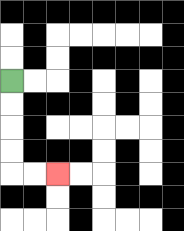{'start': '[0, 3]', 'end': '[2, 7]', 'path_directions': 'D,D,D,D,R,R', 'path_coordinates': '[[0, 3], [0, 4], [0, 5], [0, 6], [0, 7], [1, 7], [2, 7]]'}